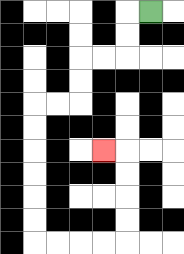{'start': '[6, 0]', 'end': '[4, 6]', 'path_directions': 'L,D,D,L,L,D,D,L,L,D,D,D,D,D,D,R,R,R,R,U,U,U,U,L', 'path_coordinates': '[[6, 0], [5, 0], [5, 1], [5, 2], [4, 2], [3, 2], [3, 3], [3, 4], [2, 4], [1, 4], [1, 5], [1, 6], [1, 7], [1, 8], [1, 9], [1, 10], [2, 10], [3, 10], [4, 10], [5, 10], [5, 9], [5, 8], [5, 7], [5, 6], [4, 6]]'}